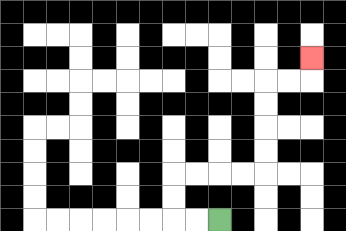{'start': '[9, 9]', 'end': '[13, 2]', 'path_directions': 'L,L,U,U,R,R,R,R,U,U,U,U,R,R,U', 'path_coordinates': '[[9, 9], [8, 9], [7, 9], [7, 8], [7, 7], [8, 7], [9, 7], [10, 7], [11, 7], [11, 6], [11, 5], [11, 4], [11, 3], [12, 3], [13, 3], [13, 2]]'}